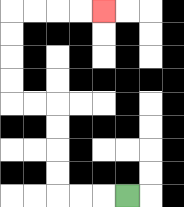{'start': '[5, 8]', 'end': '[4, 0]', 'path_directions': 'L,L,L,U,U,U,U,L,L,U,U,U,U,R,R,R,R', 'path_coordinates': '[[5, 8], [4, 8], [3, 8], [2, 8], [2, 7], [2, 6], [2, 5], [2, 4], [1, 4], [0, 4], [0, 3], [0, 2], [0, 1], [0, 0], [1, 0], [2, 0], [3, 0], [4, 0]]'}